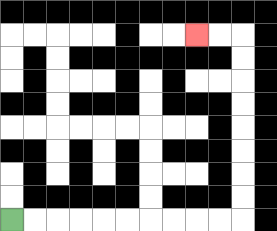{'start': '[0, 9]', 'end': '[8, 1]', 'path_directions': 'R,R,R,R,R,R,R,R,R,R,U,U,U,U,U,U,U,U,L,L', 'path_coordinates': '[[0, 9], [1, 9], [2, 9], [3, 9], [4, 9], [5, 9], [6, 9], [7, 9], [8, 9], [9, 9], [10, 9], [10, 8], [10, 7], [10, 6], [10, 5], [10, 4], [10, 3], [10, 2], [10, 1], [9, 1], [8, 1]]'}